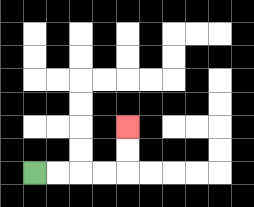{'start': '[1, 7]', 'end': '[5, 5]', 'path_directions': 'R,R,R,R,U,U', 'path_coordinates': '[[1, 7], [2, 7], [3, 7], [4, 7], [5, 7], [5, 6], [5, 5]]'}